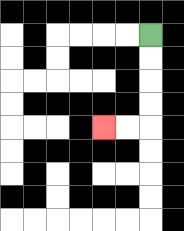{'start': '[6, 1]', 'end': '[4, 5]', 'path_directions': 'D,D,D,D,L,L', 'path_coordinates': '[[6, 1], [6, 2], [6, 3], [6, 4], [6, 5], [5, 5], [4, 5]]'}